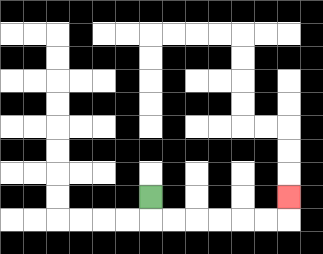{'start': '[6, 8]', 'end': '[12, 8]', 'path_directions': 'D,R,R,R,R,R,R,U', 'path_coordinates': '[[6, 8], [6, 9], [7, 9], [8, 9], [9, 9], [10, 9], [11, 9], [12, 9], [12, 8]]'}